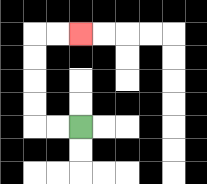{'start': '[3, 5]', 'end': '[3, 1]', 'path_directions': 'L,L,U,U,U,U,R,R', 'path_coordinates': '[[3, 5], [2, 5], [1, 5], [1, 4], [1, 3], [1, 2], [1, 1], [2, 1], [3, 1]]'}